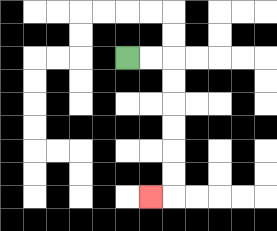{'start': '[5, 2]', 'end': '[6, 8]', 'path_directions': 'R,R,D,D,D,D,D,D,L', 'path_coordinates': '[[5, 2], [6, 2], [7, 2], [7, 3], [7, 4], [7, 5], [7, 6], [7, 7], [7, 8], [6, 8]]'}